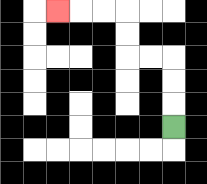{'start': '[7, 5]', 'end': '[2, 0]', 'path_directions': 'U,U,U,L,L,U,U,L,L,L', 'path_coordinates': '[[7, 5], [7, 4], [7, 3], [7, 2], [6, 2], [5, 2], [5, 1], [5, 0], [4, 0], [3, 0], [2, 0]]'}